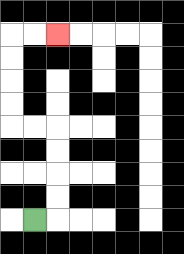{'start': '[1, 9]', 'end': '[2, 1]', 'path_directions': 'R,U,U,U,U,L,L,U,U,U,U,R,R', 'path_coordinates': '[[1, 9], [2, 9], [2, 8], [2, 7], [2, 6], [2, 5], [1, 5], [0, 5], [0, 4], [0, 3], [0, 2], [0, 1], [1, 1], [2, 1]]'}